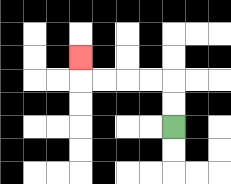{'start': '[7, 5]', 'end': '[3, 2]', 'path_directions': 'U,U,L,L,L,L,U', 'path_coordinates': '[[7, 5], [7, 4], [7, 3], [6, 3], [5, 3], [4, 3], [3, 3], [3, 2]]'}